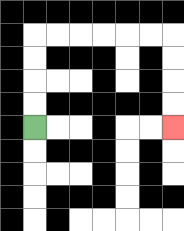{'start': '[1, 5]', 'end': '[7, 5]', 'path_directions': 'U,U,U,U,R,R,R,R,R,R,D,D,D,D', 'path_coordinates': '[[1, 5], [1, 4], [1, 3], [1, 2], [1, 1], [2, 1], [3, 1], [4, 1], [5, 1], [6, 1], [7, 1], [7, 2], [7, 3], [7, 4], [7, 5]]'}